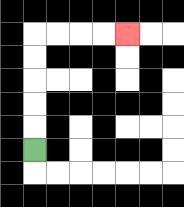{'start': '[1, 6]', 'end': '[5, 1]', 'path_directions': 'U,U,U,U,U,R,R,R,R', 'path_coordinates': '[[1, 6], [1, 5], [1, 4], [1, 3], [1, 2], [1, 1], [2, 1], [3, 1], [4, 1], [5, 1]]'}